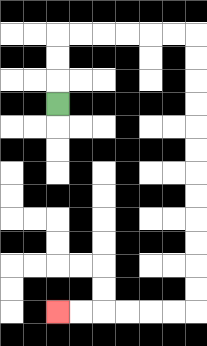{'start': '[2, 4]', 'end': '[2, 13]', 'path_directions': 'U,U,U,R,R,R,R,R,R,D,D,D,D,D,D,D,D,D,D,D,D,L,L,L,L,L,L', 'path_coordinates': '[[2, 4], [2, 3], [2, 2], [2, 1], [3, 1], [4, 1], [5, 1], [6, 1], [7, 1], [8, 1], [8, 2], [8, 3], [8, 4], [8, 5], [8, 6], [8, 7], [8, 8], [8, 9], [8, 10], [8, 11], [8, 12], [8, 13], [7, 13], [6, 13], [5, 13], [4, 13], [3, 13], [2, 13]]'}